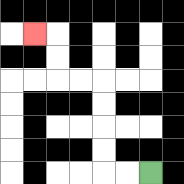{'start': '[6, 7]', 'end': '[1, 1]', 'path_directions': 'L,L,U,U,U,U,L,L,U,U,L', 'path_coordinates': '[[6, 7], [5, 7], [4, 7], [4, 6], [4, 5], [4, 4], [4, 3], [3, 3], [2, 3], [2, 2], [2, 1], [1, 1]]'}